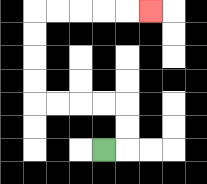{'start': '[4, 6]', 'end': '[6, 0]', 'path_directions': 'R,U,U,L,L,L,L,U,U,U,U,R,R,R,R,R', 'path_coordinates': '[[4, 6], [5, 6], [5, 5], [5, 4], [4, 4], [3, 4], [2, 4], [1, 4], [1, 3], [1, 2], [1, 1], [1, 0], [2, 0], [3, 0], [4, 0], [5, 0], [6, 0]]'}